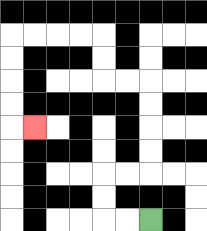{'start': '[6, 9]', 'end': '[1, 5]', 'path_directions': 'L,L,U,U,R,R,U,U,U,U,L,L,U,U,L,L,L,L,D,D,D,D,R', 'path_coordinates': '[[6, 9], [5, 9], [4, 9], [4, 8], [4, 7], [5, 7], [6, 7], [6, 6], [6, 5], [6, 4], [6, 3], [5, 3], [4, 3], [4, 2], [4, 1], [3, 1], [2, 1], [1, 1], [0, 1], [0, 2], [0, 3], [0, 4], [0, 5], [1, 5]]'}